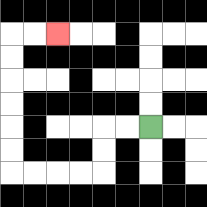{'start': '[6, 5]', 'end': '[2, 1]', 'path_directions': 'L,L,D,D,L,L,L,L,U,U,U,U,U,U,R,R', 'path_coordinates': '[[6, 5], [5, 5], [4, 5], [4, 6], [4, 7], [3, 7], [2, 7], [1, 7], [0, 7], [0, 6], [0, 5], [0, 4], [0, 3], [0, 2], [0, 1], [1, 1], [2, 1]]'}